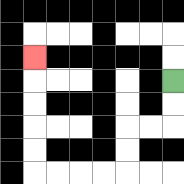{'start': '[7, 3]', 'end': '[1, 2]', 'path_directions': 'D,D,L,L,D,D,L,L,L,L,U,U,U,U,U', 'path_coordinates': '[[7, 3], [7, 4], [7, 5], [6, 5], [5, 5], [5, 6], [5, 7], [4, 7], [3, 7], [2, 7], [1, 7], [1, 6], [1, 5], [1, 4], [1, 3], [1, 2]]'}